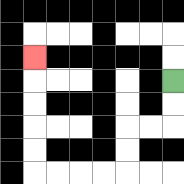{'start': '[7, 3]', 'end': '[1, 2]', 'path_directions': 'D,D,L,L,D,D,L,L,L,L,U,U,U,U,U', 'path_coordinates': '[[7, 3], [7, 4], [7, 5], [6, 5], [5, 5], [5, 6], [5, 7], [4, 7], [3, 7], [2, 7], [1, 7], [1, 6], [1, 5], [1, 4], [1, 3], [1, 2]]'}